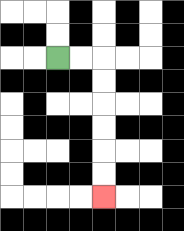{'start': '[2, 2]', 'end': '[4, 8]', 'path_directions': 'R,R,D,D,D,D,D,D', 'path_coordinates': '[[2, 2], [3, 2], [4, 2], [4, 3], [4, 4], [4, 5], [4, 6], [4, 7], [4, 8]]'}